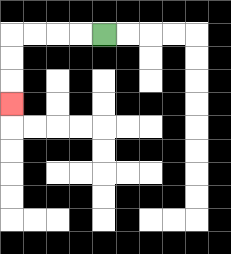{'start': '[4, 1]', 'end': '[0, 4]', 'path_directions': 'L,L,L,L,D,D,D', 'path_coordinates': '[[4, 1], [3, 1], [2, 1], [1, 1], [0, 1], [0, 2], [0, 3], [0, 4]]'}